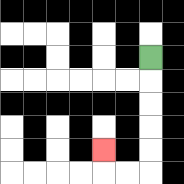{'start': '[6, 2]', 'end': '[4, 6]', 'path_directions': 'D,D,D,D,D,L,L,U', 'path_coordinates': '[[6, 2], [6, 3], [6, 4], [6, 5], [6, 6], [6, 7], [5, 7], [4, 7], [4, 6]]'}